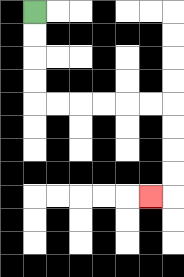{'start': '[1, 0]', 'end': '[6, 8]', 'path_directions': 'D,D,D,D,R,R,R,R,R,R,D,D,D,D,L', 'path_coordinates': '[[1, 0], [1, 1], [1, 2], [1, 3], [1, 4], [2, 4], [3, 4], [4, 4], [5, 4], [6, 4], [7, 4], [7, 5], [7, 6], [7, 7], [7, 8], [6, 8]]'}